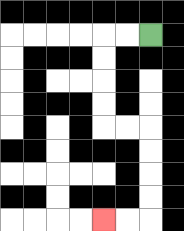{'start': '[6, 1]', 'end': '[4, 9]', 'path_directions': 'L,L,D,D,D,D,R,R,D,D,D,D,L,L', 'path_coordinates': '[[6, 1], [5, 1], [4, 1], [4, 2], [4, 3], [4, 4], [4, 5], [5, 5], [6, 5], [6, 6], [6, 7], [6, 8], [6, 9], [5, 9], [4, 9]]'}